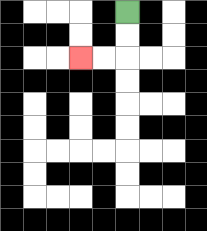{'start': '[5, 0]', 'end': '[3, 2]', 'path_directions': 'D,D,L,L', 'path_coordinates': '[[5, 0], [5, 1], [5, 2], [4, 2], [3, 2]]'}